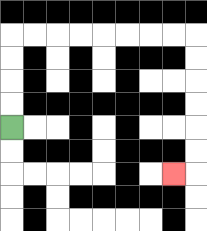{'start': '[0, 5]', 'end': '[7, 7]', 'path_directions': 'U,U,U,U,R,R,R,R,R,R,R,R,D,D,D,D,D,D,L', 'path_coordinates': '[[0, 5], [0, 4], [0, 3], [0, 2], [0, 1], [1, 1], [2, 1], [3, 1], [4, 1], [5, 1], [6, 1], [7, 1], [8, 1], [8, 2], [8, 3], [8, 4], [8, 5], [8, 6], [8, 7], [7, 7]]'}